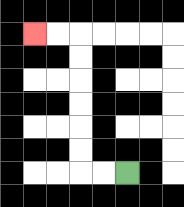{'start': '[5, 7]', 'end': '[1, 1]', 'path_directions': 'L,L,U,U,U,U,U,U,L,L', 'path_coordinates': '[[5, 7], [4, 7], [3, 7], [3, 6], [3, 5], [3, 4], [3, 3], [3, 2], [3, 1], [2, 1], [1, 1]]'}